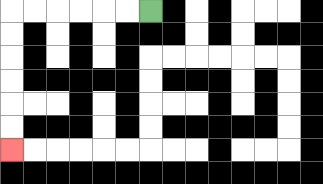{'start': '[6, 0]', 'end': '[0, 6]', 'path_directions': 'L,L,L,L,L,L,D,D,D,D,D,D', 'path_coordinates': '[[6, 0], [5, 0], [4, 0], [3, 0], [2, 0], [1, 0], [0, 0], [0, 1], [0, 2], [0, 3], [0, 4], [0, 5], [0, 6]]'}